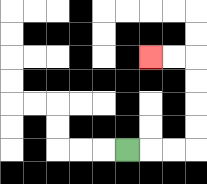{'start': '[5, 6]', 'end': '[6, 2]', 'path_directions': 'R,R,R,U,U,U,U,L,L', 'path_coordinates': '[[5, 6], [6, 6], [7, 6], [8, 6], [8, 5], [8, 4], [8, 3], [8, 2], [7, 2], [6, 2]]'}